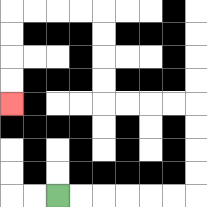{'start': '[2, 8]', 'end': '[0, 4]', 'path_directions': 'R,R,R,R,R,R,U,U,U,U,L,L,L,L,U,U,U,U,L,L,L,L,D,D,D,D', 'path_coordinates': '[[2, 8], [3, 8], [4, 8], [5, 8], [6, 8], [7, 8], [8, 8], [8, 7], [8, 6], [8, 5], [8, 4], [7, 4], [6, 4], [5, 4], [4, 4], [4, 3], [4, 2], [4, 1], [4, 0], [3, 0], [2, 0], [1, 0], [0, 0], [0, 1], [0, 2], [0, 3], [0, 4]]'}